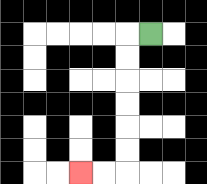{'start': '[6, 1]', 'end': '[3, 7]', 'path_directions': 'L,D,D,D,D,D,D,L,L', 'path_coordinates': '[[6, 1], [5, 1], [5, 2], [5, 3], [5, 4], [5, 5], [5, 6], [5, 7], [4, 7], [3, 7]]'}